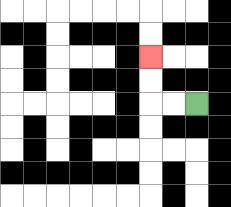{'start': '[8, 4]', 'end': '[6, 2]', 'path_directions': 'L,L,U,U', 'path_coordinates': '[[8, 4], [7, 4], [6, 4], [6, 3], [6, 2]]'}